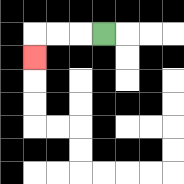{'start': '[4, 1]', 'end': '[1, 2]', 'path_directions': 'L,L,L,D', 'path_coordinates': '[[4, 1], [3, 1], [2, 1], [1, 1], [1, 2]]'}